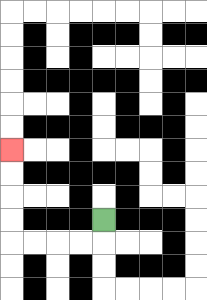{'start': '[4, 9]', 'end': '[0, 6]', 'path_directions': 'D,L,L,L,L,U,U,U,U', 'path_coordinates': '[[4, 9], [4, 10], [3, 10], [2, 10], [1, 10], [0, 10], [0, 9], [0, 8], [0, 7], [0, 6]]'}